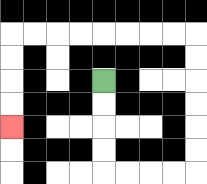{'start': '[4, 3]', 'end': '[0, 5]', 'path_directions': 'D,D,D,D,R,R,R,R,U,U,U,U,U,U,L,L,L,L,L,L,L,L,D,D,D,D', 'path_coordinates': '[[4, 3], [4, 4], [4, 5], [4, 6], [4, 7], [5, 7], [6, 7], [7, 7], [8, 7], [8, 6], [8, 5], [8, 4], [8, 3], [8, 2], [8, 1], [7, 1], [6, 1], [5, 1], [4, 1], [3, 1], [2, 1], [1, 1], [0, 1], [0, 2], [0, 3], [0, 4], [0, 5]]'}